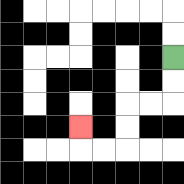{'start': '[7, 2]', 'end': '[3, 5]', 'path_directions': 'D,D,L,L,D,D,L,L,U', 'path_coordinates': '[[7, 2], [7, 3], [7, 4], [6, 4], [5, 4], [5, 5], [5, 6], [4, 6], [3, 6], [3, 5]]'}